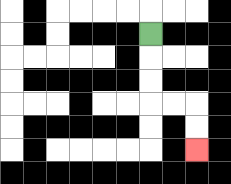{'start': '[6, 1]', 'end': '[8, 6]', 'path_directions': 'D,D,D,R,R,D,D', 'path_coordinates': '[[6, 1], [6, 2], [6, 3], [6, 4], [7, 4], [8, 4], [8, 5], [8, 6]]'}